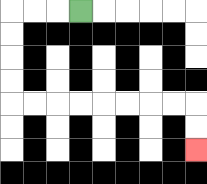{'start': '[3, 0]', 'end': '[8, 6]', 'path_directions': 'L,L,L,D,D,D,D,R,R,R,R,R,R,R,R,D,D', 'path_coordinates': '[[3, 0], [2, 0], [1, 0], [0, 0], [0, 1], [0, 2], [0, 3], [0, 4], [1, 4], [2, 4], [3, 4], [4, 4], [5, 4], [6, 4], [7, 4], [8, 4], [8, 5], [8, 6]]'}